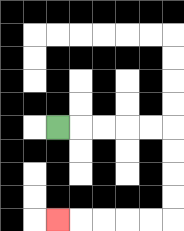{'start': '[2, 5]', 'end': '[2, 9]', 'path_directions': 'R,R,R,R,R,D,D,D,D,L,L,L,L,L', 'path_coordinates': '[[2, 5], [3, 5], [4, 5], [5, 5], [6, 5], [7, 5], [7, 6], [7, 7], [7, 8], [7, 9], [6, 9], [5, 9], [4, 9], [3, 9], [2, 9]]'}